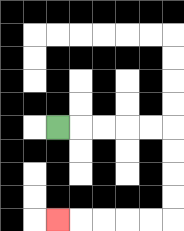{'start': '[2, 5]', 'end': '[2, 9]', 'path_directions': 'R,R,R,R,R,D,D,D,D,L,L,L,L,L', 'path_coordinates': '[[2, 5], [3, 5], [4, 5], [5, 5], [6, 5], [7, 5], [7, 6], [7, 7], [7, 8], [7, 9], [6, 9], [5, 9], [4, 9], [3, 9], [2, 9]]'}